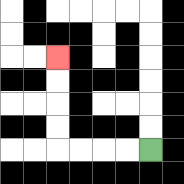{'start': '[6, 6]', 'end': '[2, 2]', 'path_directions': 'L,L,L,L,U,U,U,U', 'path_coordinates': '[[6, 6], [5, 6], [4, 6], [3, 6], [2, 6], [2, 5], [2, 4], [2, 3], [2, 2]]'}